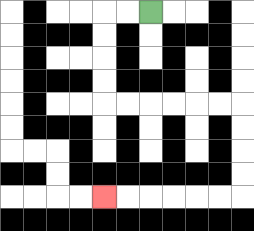{'start': '[6, 0]', 'end': '[4, 8]', 'path_directions': 'L,L,D,D,D,D,R,R,R,R,R,R,D,D,D,D,L,L,L,L,L,L', 'path_coordinates': '[[6, 0], [5, 0], [4, 0], [4, 1], [4, 2], [4, 3], [4, 4], [5, 4], [6, 4], [7, 4], [8, 4], [9, 4], [10, 4], [10, 5], [10, 6], [10, 7], [10, 8], [9, 8], [8, 8], [7, 8], [6, 8], [5, 8], [4, 8]]'}